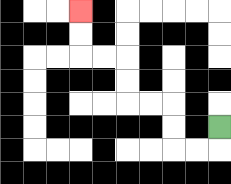{'start': '[9, 5]', 'end': '[3, 0]', 'path_directions': 'D,L,L,U,U,L,L,U,U,L,L,U,U', 'path_coordinates': '[[9, 5], [9, 6], [8, 6], [7, 6], [7, 5], [7, 4], [6, 4], [5, 4], [5, 3], [5, 2], [4, 2], [3, 2], [3, 1], [3, 0]]'}